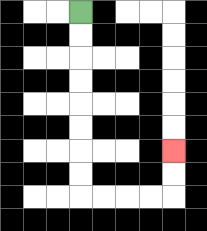{'start': '[3, 0]', 'end': '[7, 6]', 'path_directions': 'D,D,D,D,D,D,D,D,R,R,R,R,U,U', 'path_coordinates': '[[3, 0], [3, 1], [3, 2], [3, 3], [3, 4], [3, 5], [3, 6], [3, 7], [3, 8], [4, 8], [5, 8], [6, 8], [7, 8], [7, 7], [7, 6]]'}